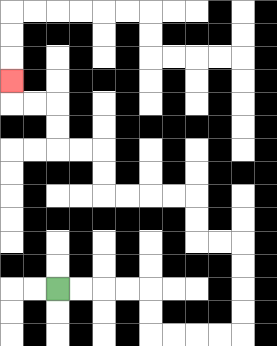{'start': '[2, 12]', 'end': '[0, 3]', 'path_directions': 'R,R,R,R,D,D,R,R,R,R,U,U,U,U,L,L,U,U,L,L,L,L,U,U,L,L,U,U,L,L,U', 'path_coordinates': '[[2, 12], [3, 12], [4, 12], [5, 12], [6, 12], [6, 13], [6, 14], [7, 14], [8, 14], [9, 14], [10, 14], [10, 13], [10, 12], [10, 11], [10, 10], [9, 10], [8, 10], [8, 9], [8, 8], [7, 8], [6, 8], [5, 8], [4, 8], [4, 7], [4, 6], [3, 6], [2, 6], [2, 5], [2, 4], [1, 4], [0, 4], [0, 3]]'}